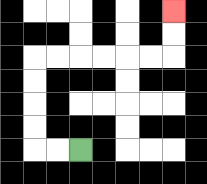{'start': '[3, 6]', 'end': '[7, 0]', 'path_directions': 'L,L,U,U,U,U,R,R,R,R,R,R,U,U', 'path_coordinates': '[[3, 6], [2, 6], [1, 6], [1, 5], [1, 4], [1, 3], [1, 2], [2, 2], [3, 2], [4, 2], [5, 2], [6, 2], [7, 2], [7, 1], [7, 0]]'}